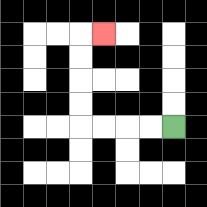{'start': '[7, 5]', 'end': '[4, 1]', 'path_directions': 'L,L,L,L,U,U,U,U,R', 'path_coordinates': '[[7, 5], [6, 5], [5, 5], [4, 5], [3, 5], [3, 4], [3, 3], [3, 2], [3, 1], [4, 1]]'}